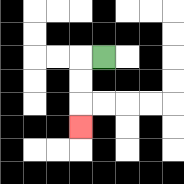{'start': '[4, 2]', 'end': '[3, 5]', 'path_directions': 'L,D,D,D', 'path_coordinates': '[[4, 2], [3, 2], [3, 3], [3, 4], [3, 5]]'}